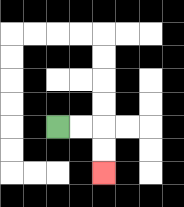{'start': '[2, 5]', 'end': '[4, 7]', 'path_directions': 'R,R,D,D', 'path_coordinates': '[[2, 5], [3, 5], [4, 5], [4, 6], [4, 7]]'}